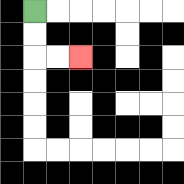{'start': '[1, 0]', 'end': '[3, 2]', 'path_directions': 'D,D,R,R', 'path_coordinates': '[[1, 0], [1, 1], [1, 2], [2, 2], [3, 2]]'}